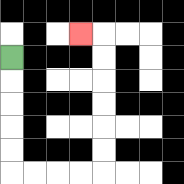{'start': '[0, 2]', 'end': '[3, 1]', 'path_directions': 'D,D,D,D,D,R,R,R,R,U,U,U,U,U,U,L', 'path_coordinates': '[[0, 2], [0, 3], [0, 4], [0, 5], [0, 6], [0, 7], [1, 7], [2, 7], [3, 7], [4, 7], [4, 6], [4, 5], [4, 4], [4, 3], [4, 2], [4, 1], [3, 1]]'}